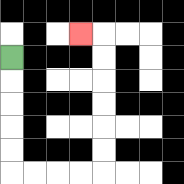{'start': '[0, 2]', 'end': '[3, 1]', 'path_directions': 'D,D,D,D,D,R,R,R,R,U,U,U,U,U,U,L', 'path_coordinates': '[[0, 2], [0, 3], [0, 4], [0, 5], [0, 6], [0, 7], [1, 7], [2, 7], [3, 7], [4, 7], [4, 6], [4, 5], [4, 4], [4, 3], [4, 2], [4, 1], [3, 1]]'}